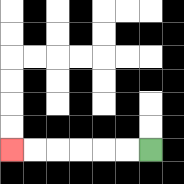{'start': '[6, 6]', 'end': '[0, 6]', 'path_directions': 'L,L,L,L,L,L', 'path_coordinates': '[[6, 6], [5, 6], [4, 6], [3, 6], [2, 6], [1, 6], [0, 6]]'}